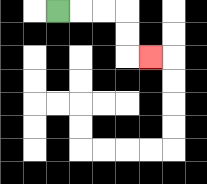{'start': '[2, 0]', 'end': '[6, 2]', 'path_directions': 'R,R,R,D,D,R', 'path_coordinates': '[[2, 0], [3, 0], [4, 0], [5, 0], [5, 1], [5, 2], [6, 2]]'}